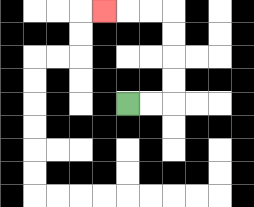{'start': '[5, 4]', 'end': '[4, 0]', 'path_directions': 'R,R,U,U,U,U,L,L,L', 'path_coordinates': '[[5, 4], [6, 4], [7, 4], [7, 3], [7, 2], [7, 1], [7, 0], [6, 0], [5, 0], [4, 0]]'}